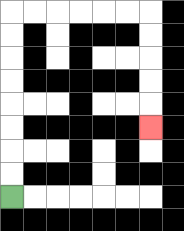{'start': '[0, 8]', 'end': '[6, 5]', 'path_directions': 'U,U,U,U,U,U,U,U,R,R,R,R,R,R,D,D,D,D,D', 'path_coordinates': '[[0, 8], [0, 7], [0, 6], [0, 5], [0, 4], [0, 3], [0, 2], [0, 1], [0, 0], [1, 0], [2, 0], [3, 0], [4, 0], [5, 0], [6, 0], [6, 1], [6, 2], [6, 3], [6, 4], [6, 5]]'}